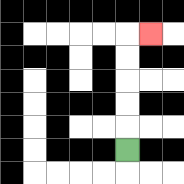{'start': '[5, 6]', 'end': '[6, 1]', 'path_directions': 'U,U,U,U,U,R', 'path_coordinates': '[[5, 6], [5, 5], [5, 4], [5, 3], [5, 2], [5, 1], [6, 1]]'}